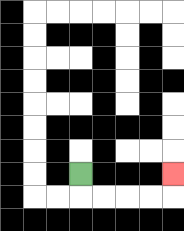{'start': '[3, 7]', 'end': '[7, 7]', 'path_directions': 'D,R,R,R,R,U', 'path_coordinates': '[[3, 7], [3, 8], [4, 8], [5, 8], [6, 8], [7, 8], [7, 7]]'}